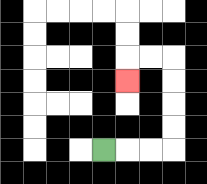{'start': '[4, 6]', 'end': '[5, 3]', 'path_directions': 'R,R,R,U,U,U,U,L,L,D', 'path_coordinates': '[[4, 6], [5, 6], [6, 6], [7, 6], [7, 5], [7, 4], [7, 3], [7, 2], [6, 2], [5, 2], [5, 3]]'}